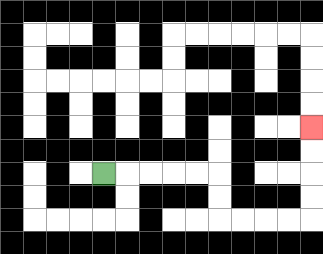{'start': '[4, 7]', 'end': '[13, 5]', 'path_directions': 'R,R,R,R,R,D,D,R,R,R,R,U,U,U,U', 'path_coordinates': '[[4, 7], [5, 7], [6, 7], [7, 7], [8, 7], [9, 7], [9, 8], [9, 9], [10, 9], [11, 9], [12, 9], [13, 9], [13, 8], [13, 7], [13, 6], [13, 5]]'}